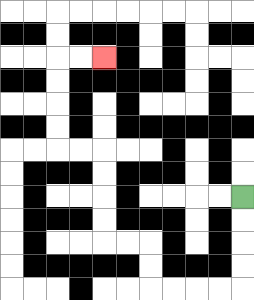{'start': '[10, 8]', 'end': '[4, 2]', 'path_directions': 'D,D,D,D,L,L,L,L,U,U,L,L,U,U,U,U,L,L,U,U,U,U,R,R', 'path_coordinates': '[[10, 8], [10, 9], [10, 10], [10, 11], [10, 12], [9, 12], [8, 12], [7, 12], [6, 12], [6, 11], [6, 10], [5, 10], [4, 10], [4, 9], [4, 8], [4, 7], [4, 6], [3, 6], [2, 6], [2, 5], [2, 4], [2, 3], [2, 2], [3, 2], [4, 2]]'}